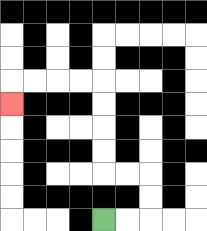{'start': '[4, 9]', 'end': '[0, 4]', 'path_directions': 'R,R,U,U,L,L,U,U,U,U,L,L,L,L,D', 'path_coordinates': '[[4, 9], [5, 9], [6, 9], [6, 8], [6, 7], [5, 7], [4, 7], [4, 6], [4, 5], [4, 4], [4, 3], [3, 3], [2, 3], [1, 3], [0, 3], [0, 4]]'}